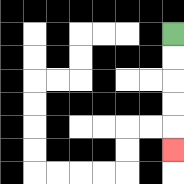{'start': '[7, 1]', 'end': '[7, 6]', 'path_directions': 'D,D,D,D,D', 'path_coordinates': '[[7, 1], [7, 2], [7, 3], [7, 4], [7, 5], [7, 6]]'}